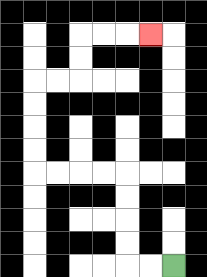{'start': '[7, 11]', 'end': '[6, 1]', 'path_directions': 'L,L,U,U,U,U,L,L,L,L,U,U,U,U,R,R,U,U,R,R,R', 'path_coordinates': '[[7, 11], [6, 11], [5, 11], [5, 10], [5, 9], [5, 8], [5, 7], [4, 7], [3, 7], [2, 7], [1, 7], [1, 6], [1, 5], [1, 4], [1, 3], [2, 3], [3, 3], [3, 2], [3, 1], [4, 1], [5, 1], [6, 1]]'}